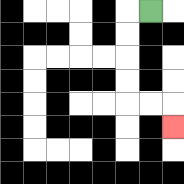{'start': '[6, 0]', 'end': '[7, 5]', 'path_directions': 'L,D,D,D,D,R,R,D', 'path_coordinates': '[[6, 0], [5, 0], [5, 1], [5, 2], [5, 3], [5, 4], [6, 4], [7, 4], [7, 5]]'}